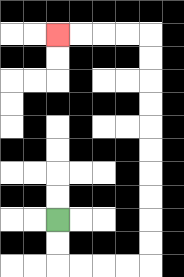{'start': '[2, 9]', 'end': '[2, 1]', 'path_directions': 'D,D,R,R,R,R,U,U,U,U,U,U,U,U,U,U,L,L,L,L', 'path_coordinates': '[[2, 9], [2, 10], [2, 11], [3, 11], [4, 11], [5, 11], [6, 11], [6, 10], [6, 9], [6, 8], [6, 7], [6, 6], [6, 5], [6, 4], [6, 3], [6, 2], [6, 1], [5, 1], [4, 1], [3, 1], [2, 1]]'}